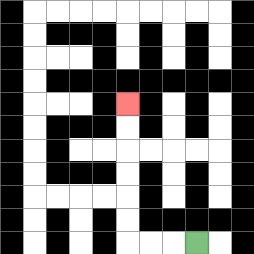{'start': '[8, 10]', 'end': '[5, 4]', 'path_directions': 'L,L,L,U,U,U,U,U,U', 'path_coordinates': '[[8, 10], [7, 10], [6, 10], [5, 10], [5, 9], [5, 8], [5, 7], [5, 6], [5, 5], [5, 4]]'}